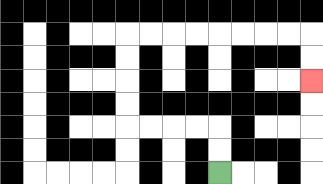{'start': '[9, 7]', 'end': '[13, 3]', 'path_directions': 'U,U,L,L,L,L,U,U,U,U,R,R,R,R,R,R,R,R,D,D', 'path_coordinates': '[[9, 7], [9, 6], [9, 5], [8, 5], [7, 5], [6, 5], [5, 5], [5, 4], [5, 3], [5, 2], [5, 1], [6, 1], [7, 1], [8, 1], [9, 1], [10, 1], [11, 1], [12, 1], [13, 1], [13, 2], [13, 3]]'}